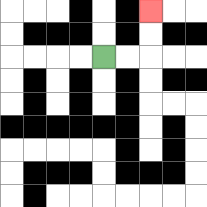{'start': '[4, 2]', 'end': '[6, 0]', 'path_directions': 'R,R,U,U', 'path_coordinates': '[[4, 2], [5, 2], [6, 2], [6, 1], [6, 0]]'}